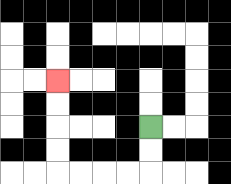{'start': '[6, 5]', 'end': '[2, 3]', 'path_directions': 'D,D,L,L,L,L,U,U,U,U', 'path_coordinates': '[[6, 5], [6, 6], [6, 7], [5, 7], [4, 7], [3, 7], [2, 7], [2, 6], [2, 5], [2, 4], [2, 3]]'}